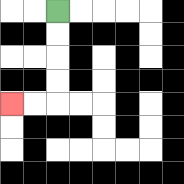{'start': '[2, 0]', 'end': '[0, 4]', 'path_directions': 'D,D,D,D,L,L', 'path_coordinates': '[[2, 0], [2, 1], [2, 2], [2, 3], [2, 4], [1, 4], [0, 4]]'}